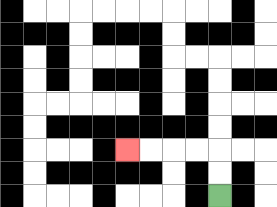{'start': '[9, 8]', 'end': '[5, 6]', 'path_directions': 'U,U,L,L,L,L', 'path_coordinates': '[[9, 8], [9, 7], [9, 6], [8, 6], [7, 6], [6, 6], [5, 6]]'}